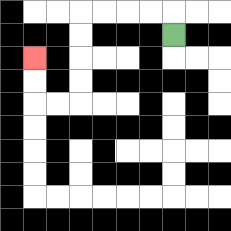{'start': '[7, 1]', 'end': '[1, 2]', 'path_directions': 'U,L,L,L,L,D,D,D,D,L,L,U,U', 'path_coordinates': '[[7, 1], [7, 0], [6, 0], [5, 0], [4, 0], [3, 0], [3, 1], [3, 2], [3, 3], [3, 4], [2, 4], [1, 4], [1, 3], [1, 2]]'}